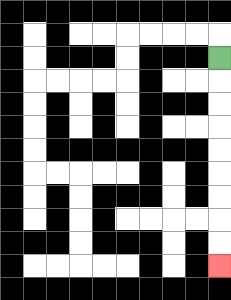{'start': '[9, 2]', 'end': '[9, 11]', 'path_directions': 'D,D,D,D,D,D,D,D,D', 'path_coordinates': '[[9, 2], [9, 3], [9, 4], [9, 5], [9, 6], [9, 7], [9, 8], [9, 9], [9, 10], [9, 11]]'}